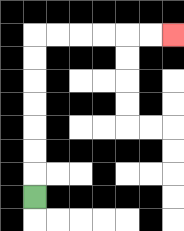{'start': '[1, 8]', 'end': '[7, 1]', 'path_directions': 'U,U,U,U,U,U,U,R,R,R,R,R,R', 'path_coordinates': '[[1, 8], [1, 7], [1, 6], [1, 5], [1, 4], [1, 3], [1, 2], [1, 1], [2, 1], [3, 1], [4, 1], [5, 1], [6, 1], [7, 1]]'}